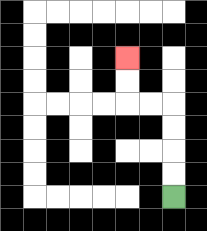{'start': '[7, 8]', 'end': '[5, 2]', 'path_directions': 'U,U,U,U,L,L,U,U', 'path_coordinates': '[[7, 8], [7, 7], [7, 6], [7, 5], [7, 4], [6, 4], [5, 4], [5, 3], [5, 2]]'}